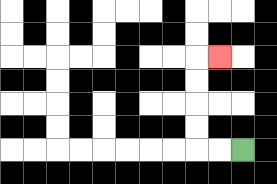{'start': '[10, 6]', 'end': '[9, 2]', 'path_directions': 'L,L,U,U,U,U,R', 'path_coordinates': '[[10, 6], [9, 6], [8, 6], [8, 5], [8, 4], [8, 3], [8, 2], [9, 2]]'}